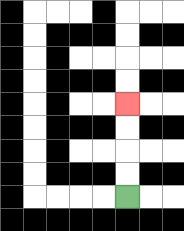{'start': '[5, 8]', 'end': '[5, 4]', 'path_directions': 'U,U,U,U', 'path_coordinates': '[[5, 8], [5, 7], [5, 6], [5, 5], [5, 4]]'}